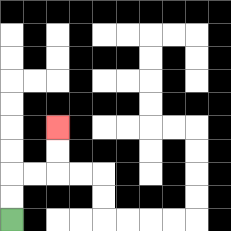{'start': '[0, 9]', 'end': '[2, 5]', 'path_directions': 'U,U,R,R,U,U', 'path_coordinates': '[[0, 9], [0, 8], [0, 7], [1, 7], [2, 7], [2, 6], [2, 5]]'}